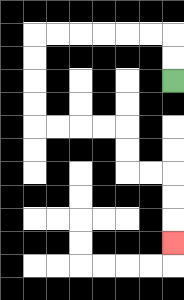{'start': '[7, 3]', 'end': '[7, 10]', 'path_directions': 'U,U,L,L,L,L,L,L,D,D,D,D,R,R,R,R,D,D,R,R,D,D,D', 'path_coordinates': '[[7, 3], [7, 2], [7, 1], [6, 1], [5, 1], [4, 1], [3, 1], [2, 1], [1, 1], [1, 2], [1, 3], [1, 4], [1, 5], [2, 5], [3, 5], [4, 5], [5, 5], [5, 6], [5, 7], [6, 7], [7, 7], [7, 8], [7, 9], [7, 10]]'}